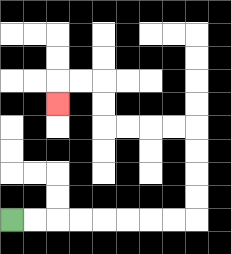{'start': '[0, 9]', 'end': '[2, 4]', 'path_directions': 'R,R,R,R,R,R,R,R,U,U,U,U,L,L,L,L,U,U,L,L,D', 'path_coordinates': '[[0, 9], [1, 9], [2, 9], [3, 9], [4, 9], [5, 9], [6, 9], [7, 9], [8, 9], [8, 8], [8, 7], [8, 6], [8, 5], [7, 5], [6, 5], [5, 5], [4, 5], [4, 4], [4, 3], [3, 3], [2, 3], [2, 4]]'}